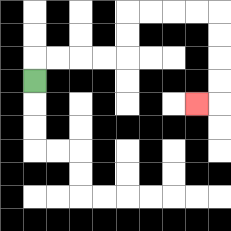{'start': '[1, 3]', 'end': '[8, 4]', 'path_directions': 'U,R,R,R,R,U,U,R,R,R,R,D,D,D,D,L', 'path_coordinates': '[[1, 3], [1, 2], [2, 2], [3, 2], [4, 2], [5, 2], [5, 1], [5, 0], [6, 0], [7, 0], [8, 0], [9, 0], [9, 1], [9, 2], [9, 3], [9, 4], [8, 4]]'}